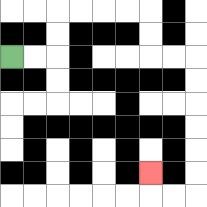{'start': '[0, 2]', 'end': '[6, 7]', 'path_directions': 'R,R,U,U,R,R,R,R,D,D,R,R,D,D,D,D,D,D,L,L,U', 'path_coordinates': '[[0, 2], [1, 2], [2, 2], [2, 1], [2, 0], [3, 0], [4, 0], [5, 0], [6, 0], [6, 1], [6, 2], [7, 2], [8, 2], [8, 3], [8, 4], [8, 5], [8, 6], [8, 7], [8, 8], [7, 8], [6, 8], [6, 7]]'}